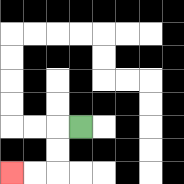{'start': '[3, 5]', 'end': '[0, 7]', 'path_directions': 'L,D,D,L,L', 'path_coordinates': '[[3, 5], [2, 5], [2, 6], [2, 7], [1, 7], [0, 7]]'}